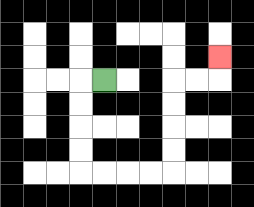{'start': '[4, 3]', 'end': '[9, 2]', 'path_directions': 'L,D,D,D,D,R,R,R,R,U,U,U,U,R,R,U', 'path_coordinates': '[[4, 3], [3, 3], [3, 4], [3, 5], [3, 6], [3, 7], [4, 7], [5, 7], [6, 7], [7, 7], [7, 6], [7, 5], [7, 4], [7, 3], [8, 3], [9, 3], [9, 2]]'}